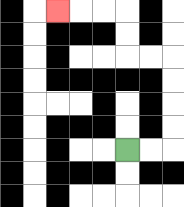{'start': '[5, 6]', 'end': '[2, 0]', 'path_directions': 'R,R,U,U,U,U,L,L,U,U,L,L,L', 'path_coordinates': '[[5, 6], [6, 6], [7, 6], [7, 5], [7, 4], [7, 3], [7, 2], [6, 2], [5, 2], [5, 1], [5, 0], [4, 0], [3, 0], [2, 0]]'}